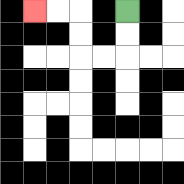{'start': '[5, 0]', 'end': '[1, 0]', 'path_directions': 'D,D,L,L,U,U,L,L', 'path_coordinates': '[[5, 0], [5, 1], [5, 2], [4, 2], [3, 2], [3, 1], [3, 0], [2, 0], [1, 0]]'}